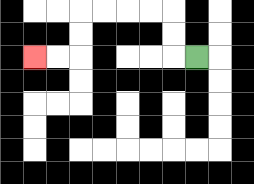{'start': '[8, 2]', 'end': '[1, 2]', 'path_directions': 'L,U,U,L,L,L,L,D,D,L,L', 'path_coordinates': '[[8, 2], [7, 2], [7, 1], [7, 0], [6, 0], [5, 0], [4, 0], [3, 0], [3, 1], [3, 2], [2, 2], [1, 2]]'}